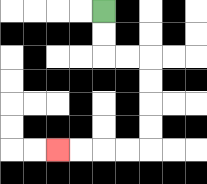{'start': '[4, 0]', 'end': '[2, 6]', 'path_directions': 'D,D,R,R,D,D,D,D,L,L,L,L', 'path_coordinates': '[[4, 0], [4, 1], [4, 2], [5, 2], [6, 2], [6, 3], [6, 4], [6, 5], [6, 6], [5, 6], [4, 6], [3, 6], [2, 6]]'}